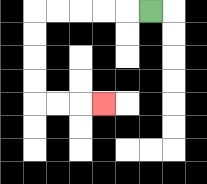{'start': '[6, 0]', 'end': '[4, 4]', 'path_directions': 'L,L,L,L,L,D,D,D,D,R,R,R', 'path_coordinates': '[[6, 0], [5, 0], [4, 0], [3, 0], [2, 0], [1, 0], [1, 1], [1, 2], [1, 3], [1, 4], [2, 4], [3, 4], [4, 4]]'}